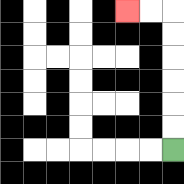{'start': '[7, 6]', 'end': '[5, 0]', 'path_directions': 'U,U,U,U,U,U,L,L', 'path_coordinates': '[[7, 6], [7, 5], [7, 4], [7, 3], [7, 2], [7, 1], [7, 0], [6, 0], [5, 0]]'}